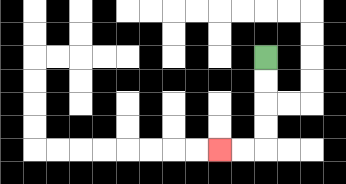{'start': '[11, 2]', 'end': '[9, 6]', 'path_directions': 'D,D,D,D,L,L', 'path_coordinates': '[[11, 2], [11, 3], [11, 4], [11, 5], [11, 6], [10, 6], [9, 6]]'}